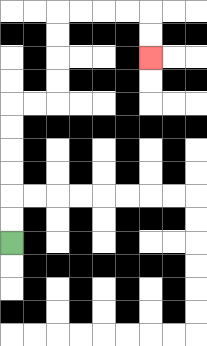{'start': '[0, 10]', 'end': '[6, 2]', 'path_directions': 'U,U,U,U,U,U,R,R,U,U,U,U,R,R,R,R,D,D', 'path_coordinates': '[[0, 10], [0, 9], [0, 8], [0, 7], [0, 6], [0, 5], [0, 4], [1, 4], [2, 4], [2, 3], [2, 2], [2, 1], [2, 0], [3, 0], [4, 0], [5, 0], [6, 0], [6, 1], [6, 2]]'}